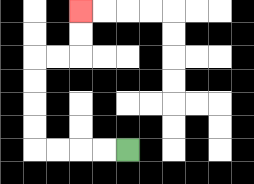{'start': '[5, 6]', 'end': '[3, 0]', 'path_directions': 'L,L,L,L,U,U,U,U,R,R,U,U', 'path_coordinates': '[[5, 6], [4, 6], [3, 6], [2, 6], [1, 6], [1, 5], [1, 4], [1, 3], [1, 2], [2, 2], [3, 2], [3, 1], [3, 0]]'}